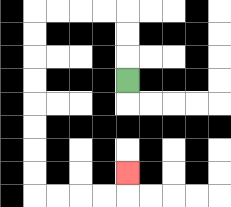{'start': '[5, 3]', 'end': '[5, 7]', 'path_directions': 'U,U,U,L,L,L,L,D,D,D,D,D,D,D,D,R,R,R,R,U', 'path_coordinates': '[[5, 3], [5, 2], [5, 1], [5, 0], [4, 0], [3, 0], [2, 0], [1, 0], [1, 1], [1, 2], [1, 3], [1, 4], [1, 5], [1, 6], [1, 7], [1, 8], [2, 8], [3, 8], [4, 8], [5, 8], [5, 7]]'}